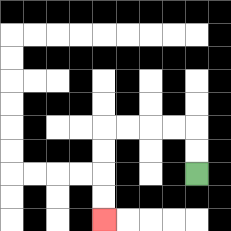{'start': '[8, 7]', 'end': '[4, 9]', 'path_directions': 'U,U,L,L,L,L,D,D,D,D', 'path_coordinates': '[[8, 7], [8, 6], [8, 5], [7, 5], [6, 5], [5, 5], [4, 5], [4, 6], [4, 7], [4, 8], [4, 9]]'}